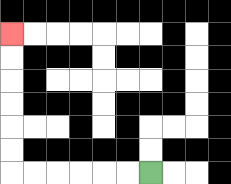{'start': '[6, 7]', 'end': '[0, 1]', 'path_directions': 'L,L,L,L,L,L,U,U,U,U,U,U', 'path_coordinates': '[[6, 7], [5, 7], [4, 7], [3, 7], [2, 7], [1, 7], [0, 7], [0, 6], [0, 5], [0, 4], [0, 3], [0, 2], [0, 1]]'}